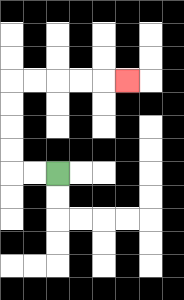{'start': '[2, 7]', 'end': '[5, 3]', 'path_directions': 'L,L,U,U,U,U,R,R,R,R,R', 'path_coordinates': '[[2, 7], [1, 7], [0, 7], [0, 6], [0, 5], [0, 4], [0, 3], [1, 3], [2, 3], [3, 3], [4, 3], [5, 3]]'}